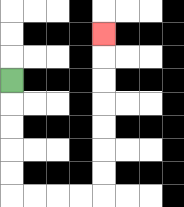{'start': '[0, 3]', 'end': '[4, 1]', 'path_directions': 'D,D,D,D,D,R,R,R,R,U,U,U,U,U,U,U', 'path_coordinates': '[[0, 3], [0, 4], [0, 5], [0, 6], [0, 7], [0, 8], [1, 8], [2, 8], [3, 8], [4, 8], [4, 7], [4, 6], [4, 5], [4, 4], [4, 3], [4, 2], [4, 1]]'}